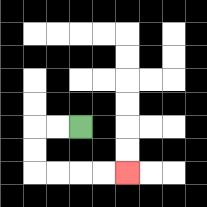{'start': '[3, 5]', 'end': '[5, 7]', 'path_directions': 'L,L,D,D,R,R,R,R', 'path_coordinates': '[[3, 5], [2, 5], [1, 5], [1, 6], [1, 7], [2, 7], [3, 7], [4, 7], [5, 7]]'}